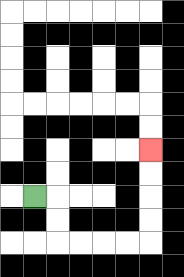{'start': '[1, 8]', 'end': '[6, 6]', 'path_directions': 'R,D,D,R,R,R,R,U,U,U,U', 'path_coordinates': '[[1, 8], [2, 8], [2, 9], [2, 10], [3, 10], [4, 10], [5, 10], [6, 10], [6, 9], [6, 8], [6, 7], [6, 6]]'}